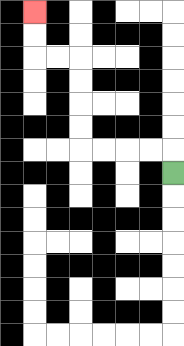{'start': '[7, 7]', 'end': '[1, 0]', 'path_directions': 'U,L,L,L,L,U,U,U,U,L,L,U,U', 'path_coordinates': '[[7, 7], [7, 6], [6, 6], [5, 6], [4, 6], [3, 6], [3, 5], [3, 4], [3, 3], [3, 2], [2, 2], [1, 2], [1, 1], [1, 0]]'}